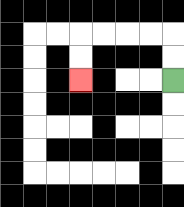{'start': '[7, 3]', 'end': '[3, 3]', 'path_directions': 'U,U,L,L,L,L,D,D', 'path_coordinates': '[[7, 3], [7, 2], [7, 1], [6, 1], [5, 1], [4, 1], [3, 1], [3, 2], [3, 3]]'}